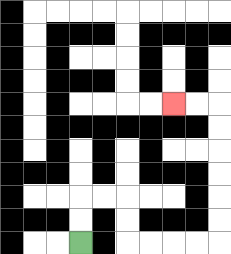{'start': '[3, 10]', 'end': '[7, 4]', 'path_directions': 'U,U,R,R,D,D,R,R,R,R,U,U,U,U,U,U,L,L', 'path_coordinates': '[[3, 10], [3, 9], [3, 8], [4, 8], [5, 8], [5, 9], [5, 10], [6, 10], [7, 10], [8, 10], [9, 10], [9, 9], [9, 8], [9, 7], [9, 6], [9, 5], [9, 4], [8, 4], [7, 4]]'}